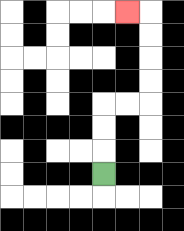{'start': '[4, 7]', 'end': '[5, 0]', 'path_directions': 'U,U,U,R,R,U,U,U,U,L', 'path_coordinates': '[[4, 7], [4, 6], [4, 5], [4, 4], [5, 4], [6, 4], [6, 3], [6, 2], [6, 1], [6, 0], [5, 0]]'}